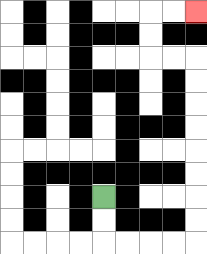{'start': '[4, 8]', 'end': '[8, 0]', 'path_directions': 'D,D,R,R,R,R,U,U,U,U,U,U,U,U,L,L,U,U,R,R', 'path_coordinates': '[[4, 8], [4, 9], [4, 10], [5, 10], [6, 10], [7, 10], [8, 10], [8, 9], [8, 8], [8, 7], [8, 6], [8, 5], [8, 4], [8, 3], [8, 2], [7, 2], [6, 2], [6, 1], [6, 0], [7, 0], [8, 0]]'}